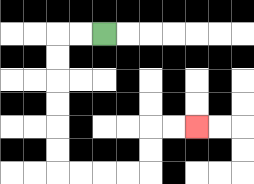{'start': '[4, 1]', 'end': '[8, 5]', 'path_directions': 'L,L,D,D,D,D,D,D,R,R,R,R,U,U,R,R', 'path_coordinates': '[[4, 1], [3, 1], [2, 1], [2, 2], [2, 3], [2, 4], [2, 5], [2, 6], [2, 7], [3, 7], [4, 7], [5, 7], [6, 7], [6, 6], [6, 5], [7, 5], [8, 5]]'}